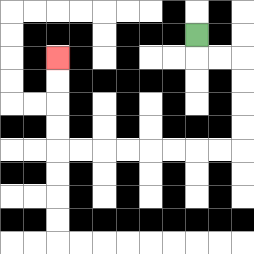{'start': '[8, 1]', 'end': '[2, 2]', 'path_directions': 'D,R,R,D,D,D,D,L,L,L,L,L,L,L,L,U,U,U,U', 'path_coordinates': '[[8, 1], [8, 2], [9, 2], [10, 2], [10, 3], [10, 4], [10, 5], [10, 6], [9, 6], [8, 6], [7, 6], [6, 6], [5, 6], [4, 6], [3, 6], [2, 6], [2, 5], [2, 4], [2, 3], [2, 2]]'}